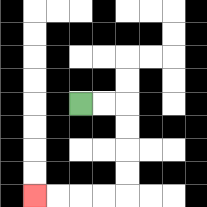{'start': '[3, 4]', 'end': '[1, 8]', 'path_directions': 'R,R,D,D,D,D,L,L,L,L', 'path_coordinates': '[[3, 4], [4, 4], [5, 4], [5, 5], [5, 6], [5, 7], [5, 8], [4, 8], [3, 8], [2, 8], [1, 8]]'}